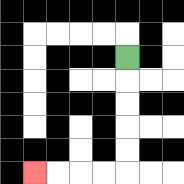{'start': '[5, 2]', 'end': '[1, 7]', 'path_directions': 'D,D,D,D,D,L,L,L,L', 'path_coordinates': '[[5, 2], [5, 3], [5, 4], [5, 5], [5, 6], [5, 7], [4, 7], [3, 7], [2, 7], [1, 7]]'}